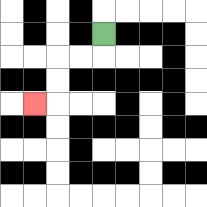{'start': '[4, 1]', 'end': '[1, 4]', 'path_directions': 'D,L,L,D,D,L', 'path_coordinates': '[[4, 1], [4, 2], [3, 2], [2, 2], [2, 3], [2, 4], [1, 4]]'}